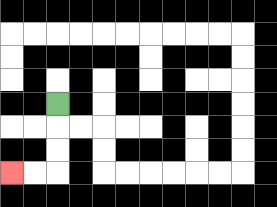{'start': '[2, 4]', 'end': '[0, 7]', 'path_directions': 'D,D,D,L,L', 'path_coordinates': '[[2, 4], [2, 5], [2, 6], [2, 7], [1, 7], [0, 7]]'}